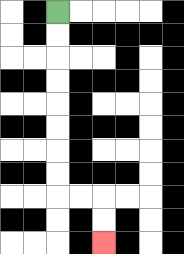{'start': '[2, 0]', 'end': '[4, 10]', 'path_directions': 'D,D,D,D,D,D,D,D,R,R,D,D', 'path_coordinates': '[[2, 0], [2, 1], [2, 2], [2, 3], [2, 4], [2, 5], [2, 6], [2, 7], [2, 8], [3, 8], [4, 8], [4, 9], [4, 10]]'}